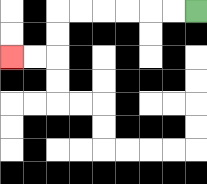{'start': '[8, 0]', 'end': '[0, 2]', 'path_directions': 'L,L,L,L,L,L,D,D,L,L', 'path_coordinates': '[[8, 0], [7, 0], [6, 0], [5, 0], [4, 0], [3, 0], [2, 0], [2, 1], [2, 2], [1, 2], [0, 2]]'}